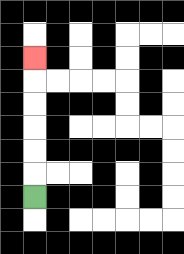{'start': '[1, 8]', 'end': '[1, 2]', 'path_directions': 'U,U,U,U,U,U', 'path_coordinates': '[[1, 8], [1, 7], [1, 6], [1, 5], [1, 4], [1, 3], [1, 2]]'}